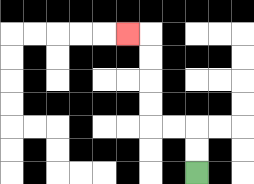{'start': '[8, 7]', 'end': '[5, 1]', 'path_directions': 'U,U,L,L,U,U,U,U,L', 'path_coordinates': '[[8, 7], [8, 6], [8, 5], [7, 5], [6, 5], [6, 4], [6, 3], [6, 2], [6, 1], [5, 1]]'}